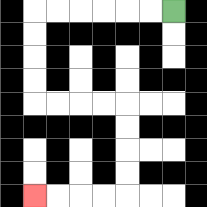{'start': '[7, 0]', 'end': '[1, 8]', 'path_directions': 'L,L,L,L,L,L,D,D,D,D,R,R,R,R,D,D,D,D,L,L,L,L', 'path_coordinates': '[[7, 0], [6, 0], [5, 0], [4, 0], [3, 0], [2, 0], [1, 0], [1, 1], [1, 2], [1, 3], [1, 4], [2, 4], [3, 4], [4, 4], [5, 4], [5, 5], [5, 6], [5, 7], [5, 8], [4, 8], [3, 8], [2, 8], [1, 8]]'}